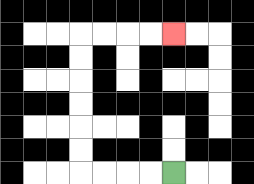{'start': '[7, 7]', 'end': '[7, 1]', 'path_directions': 'L,L,L,L,U,U,U,U,U,U,R,R,R,R', 'path_coordinates': '[[7, 7], [6, 7], [5, 7], [4, 7], [3, 7], [3, 6], [3, 5], [3, 4], [3, 3], [3, 2], [3, 1], [4, 1], [5, 1], [6, 1], [7, 1]]'}